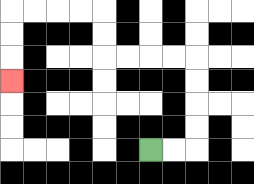{'start': '[6, 6]', 'end': '[0, 3]', 'path_directions': 'R,R,U,U,U,U,L,L,L,L,U,U,L,L,L,L,D,D,D', 'path_coordinates': '[[6, 6], [7, 6], [8, 6], [8, 5], [8, 4], [8, 3], [8, 2], [7, 2], [6, 2], [5, 2], [4, 2], [4, 1], [4, 0], [3, 0], [2, 0], [1, 0], [0, 0], [0, 1], [0, 2], [0, 3]]'}